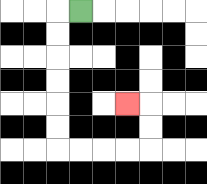{'start': '[3, 0]', 'end': '[5, 4]', 'path_directions': 'L,D,D,D,D,D,D,R,R,R,R,U,U,L', 'path_coordinates': '[[3, 0], [2, 0], [2, 1], [2, 2], [2, 3], [2, 4], [2, 5], [2, 6], [3, 6], [4, 6], [5, 6], [6, 6], [6, 5], [6, 4], [5, 4]]'}